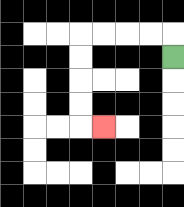{'start': '[7, 2]', 'end': '[4, 5]', 'path_directions': 'U,L,L,L,L,D,D,D,D,R', 'path_coordinates': '[[7, 2], [7, 1], [6, 1], [5, 1], [4, 1], [3, 1], [3, 2], [3, 3], [3, 4], [3, 5], [4, 5]]'}